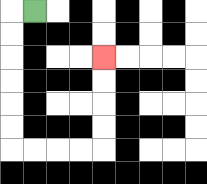{'start': '[1, 0]', 'end': '[4, 2]', 'path_directions': 'L,D,D,D,D,D,D,R,R,R,R,U,U,U,U', 'path_coordinates': '[[1, 0], [0, 0], [0, 1], [0, 2], [0, 3], [0, 4], [0, 5], [0, 6], [1, 6], [2, 6], [3, 6], [4, 6], [4, 5], [4, 4], [4, 3], [4, 2]]'}